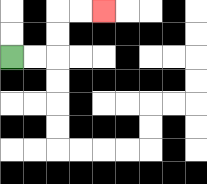{'start': '[0, 2]', 'end': '[4, 0]', 'path_directions': 'R,R,U,U,R,R', 'path_coordinates': '[[0, 2], [1, 2], [2, 2], [2, 1], [2, 0], [3, 0], [4, 0]]'}